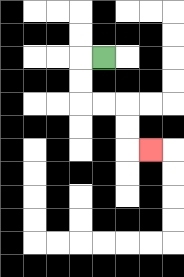{'start': '[4, 2]', 'end': '[6, 6]', 'path_directions': 'L,D,D,R,R,D,D,R', 'path_coordinates': '[[4, 2], [3, 2], [3, 3], [3, 4], [4, 4], [5, 4], [5, 5], [5, 6], [6, 6]]'}